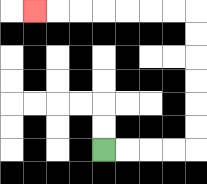{'start': '[4, 6]', 'end': '[1, 0]', 'path_directions': 'R,R,R,R,U,U,U,U,U,U,L,L,L,L,L,L,L', 'path_coordinates': '[[4, 6], [5, 6], [6, 6], [7, 6], [8, 6], [8, 5], [8, 4], [8, 3], [8, 2], [8, 1], [8, 0], [7, 0], [6, 0], [5, 0], [4, 0], [3, 0], [2, 0], [1, 0]]'}